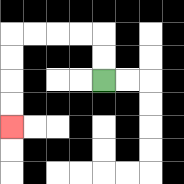{'start': '[4, 3]', 'end': '[0, 5]', 'path_directions': 'U,U,L,L,L,L,D,D,D,D', 'path_coordinates': '[[4, 3], [4, 2], [4, 1], [3, 1], [2, 1], [1, 1], [0, 1], [0, 2], [0, 3], [0, 4], [0, 5]]'}